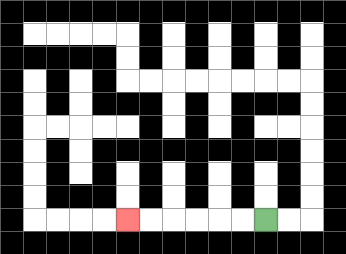{'start': '[11, 9]', 'end': '[5, 9]', 'path_directions': 'L,L,L,L,L,L', 'path_coordinates': '[[11, 9], [10, 9], [9, 9], [8, 9], [7, 9], [6, 9], [5, 9]]'}